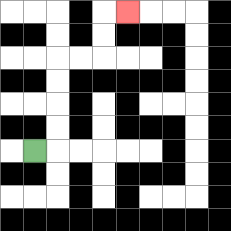{'start': '[1, 6]', 'end': '[5, 0]', 'path_directions': 'R,U,U,U,U,R,R,U,U,R', 'path_coordinates': '[[1, 6], [2, 6], [2, 5], [2, 4], [2, 3], [2, 2], [3, 2], [4, 2], [4, 1], [4, 0], [5, 0]]'}